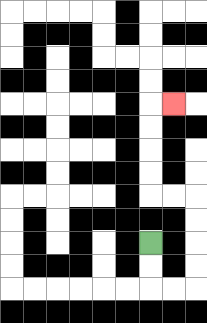{'start': '[6, 10]', 'end': '[7, 4]', 'path_directions': 'D,D,R,R,U,U,U,U,L,L,U,U,U,U,R', 'path_coordinates': '[[6, 10], [6, 11], [6, 12], [7, 12], [8, 12], [8, 11], [8, 10], [8, 9], [8, 8], [7, 8], [6, 8], [6, 7], [6, 6], [6, 5], [6, 4], [7, 4]]'}